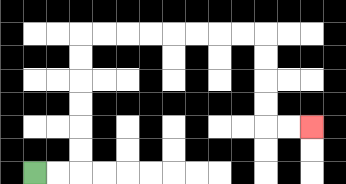{'start': '[1, 7]', 'end': '[13, 5]', 'path_directions': 'R,R,U,U,U,U,U,U,R,R,R,R,R,R,R,R,D,D,D,D,R,R', 'path_coordinates': '[[1, 7], [2, 7], [3, 7], [3, 6], [3, 5], [3, 4], [3, 3], [3, 2], [3, 1], [4, 1], [5, 1], [6, 1], [7, 1], [8, 1], [9, 1], [10, 1], [11, 1], [11, 2], [11, 3], [11, 4], [11, 5], [12, 5], [13, 5]]'}